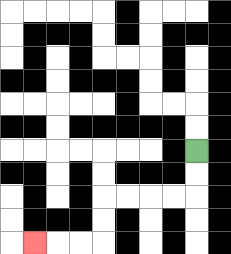{'start': '[8, 6]', 'end': '[1, 10]', 'path_directions': 'D,D,L,L,L,L,D,D,L,L,L', 'path_coordinates': '[[8, 6], [8, 7], [8, 8], [7, 8], [6, 8], [5, 8], [4, 8], [4, 9], [4, 10], [3, 10], [2, 10], [1, 10]]'}